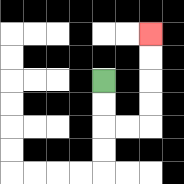{'start': '[4, 3]', 'end': '[6, 1]', 'path_directions': 'D,D,R,R,U,U,U,U', 'path_coordinates': '[[4, 3], [4, 4], [4, 5], [5, 5], [6, 5], [6, 4], [6, 3], [6, 2], [6, 1]]'}